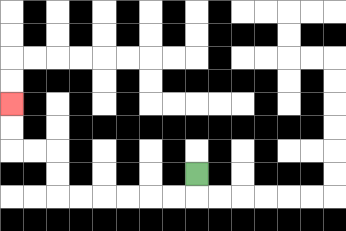{'start': '[8, 7]', 'end': '[0, 4]', 'path_directions': 'D,L,L,L,L,L,L,U,U,L,L,U,U', 'path_coordinates': '[[8, 7], [8, 8], [7, 8], [6, 8], [5, 8], [4, 8], [3, 8], [2, 8], [2, 7], [2, 6], [1, 6], [0, 6], [0, 5], [0, 4]]'}